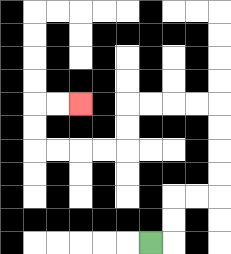{'start': '[6, 10]', 'end': '[3, 4]', 'path_directions': 'R,U,U,R,R,U,U,U,U,L,L,L,L,D,D,L,L,L,L,U,U,R,R', 'path_coordinates': '[[6, 10], [7, 10], [7, 9], [7, 8], [8, 8], [9, 8], [9, 7], [9, 6], [9, 5], [9, 4], [8, 4], [7, 4], [6, 4], [5, 4], [5, 5], [5, 6], [4, 6], [3, 6], [2, 6], [1, 6], [1, 5], [1, 4], [2, 4], [3, 4]]'}